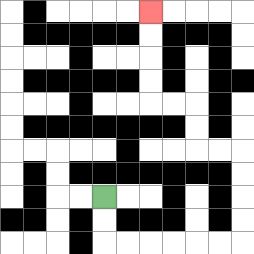{'start': '[4, 8]', 'end': '[6, 0]', 'path_directions': 'D,D,R,R,R,R,R,R,U,U,U,U,L,L,U,U,L,L,U,U,U,U', 'path_coordinates': '[[4, 8], [4, 9], [4, 10], [5, 10], [6, 10], [7, 10], [8, 10], [9, 10], [10, 10], [10, 9], [10, 8], [10, 7], [10, 6], [9, 6], [8, 6], [8, 5], [8, 4], [7, 4], [6, 4], [6, 3], [6, 2], [6, 1], [6, 0]]'}